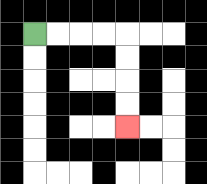{'start': '[1, 1]', 'end': '[5, 5]', 'path_directions': 'R,R,R,R,D,D,D,D', 'path_coordinates': '[[1, 1], [2, 1], [3, 1], [4, 1], [5, 1], [5, 2], [5, 3], [5, 4], [5, 5]]'}